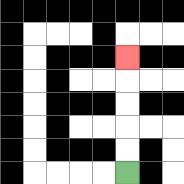{'start': '[5, 7]', 'end': '[5, 2]', 'path_directions': 'U,U,U,U,U', 'path_coordinates': '[[5, 7], [5, 6], [5, 5], [5, 4], [5, 3], [5, 2]]'}